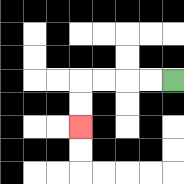{'start': '[7, 3]', 'end': '[3, 5]', 'path_directions': 'L,L,L,L,D,D', 'path_coordinates': '[[7, 3], [6, 3], [5, 3], [4, 3], [3, 3], [3, 4], [3, 5]]'}